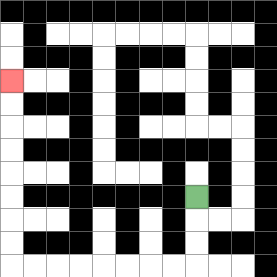{'start': '[8, 8]', 'end': '[0, 3]', 'path_directions': 'D,D,D,L,L,L,L,L,L,L,L,U,U,U,U,U,U,U,U', 'path_coordinates': '[[8, 8], [8, 9], [8, 10], [8, 11], [7, 11], [6, 11], [5, 11], [4, 11], [3, 11], [2, 11], [1, 11], [0, 11], [0, 10], [0, 9], [0, 8], [0, 7], [0, 6], [0, 5], [0, 4], [0, 3]]'}